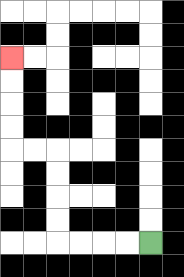{'start': '[6, 10]', 'end': '[0, 2]', 'path_directions': 'L,L,L,L,U,U,U,U,L,L,U,U,U,U', 'path_coordinates': '[[6, 10], [5, 10], [4, 10], [3, 10], [2, 10], [2, 9], [2, 8], [2, 7], [2, 6], [1, 6], [0, 6], [0, 5], [0, 4], [0, 3], [0, 2]]'}